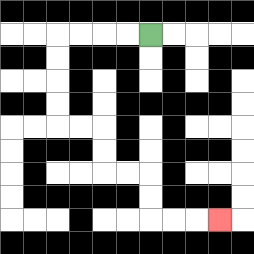{'start': '[6, 1]', 'end': '[9, 9]', 'path_directions': 'L,L,L,L,D,D,D,D,R,R,D,D,R,R,D,D,R,R,R', 'path_coordinates': '[[6, 1], [5, 1], [4, 1], [3, 1], [2, 1], [2, 2], [2, 3], [2, 4], [2, 5], [3, 5], [4, 5], [4, 6], [4, 7], [5, 7], [6, 7], [6, 8], [6, 9], [7, 9], [8, 9], [9, 9]]'}